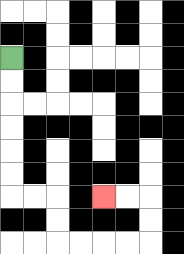{'start': '[0, 2]', 'end': '[4, 8]', 'path_directions': 'D,D,D,D,D,D,R,R,D,D,R,R,R,R,U,U,L,L', 'path_coordinates': '[[0, 2], [0, 3], [0, 4], [0, 5], [0, 6], [0, 7], [0, 8], [1, 8], [2, 8], [2, 9], [2, 10], [3, 10], [4, 10], [5, 10], [6, 10], [6, 9], [6, 8], [5, 8], [4, 8]]'}